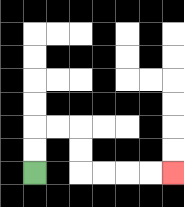{'start': '[1, 7]', 'end': '[7, 7]', 'path_directions': 'U,U,R,R,D,D,R,R,R,R', 'path_coordinates': '[[1, 7], [1, 6], [1, 5], [2, 5], [3, 5], [3, 6], [3, 7], [4, 7], [5, 7], [6, 7], [7, 7]]'}